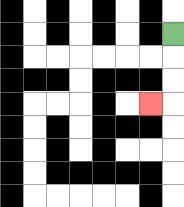{'start': '[7, 1]', 'end': '[6, 4]', 'path_directions': 'D,D,D,L', 'path_coordinates': '[[7, 1], [7, 2], [7, 3], [7, 4], [6, 4]]'}